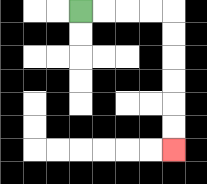{'start': '[3, 0]', 'end': '[7, 6]', 'path_directions': 'R,R,R,R,D,D,D,D,D,D', 'path_coordinates': '[[3, 0], [4, 0], [5, 0], [6, 0], [7, 0], [7, 1], [7, 2], [7, 3], [7, 4], [7, 5], [7, 6]]'}